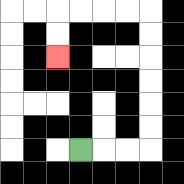{'start': '[3, 6]', 'end': '[2, 2]', 'path_directions': 'R,R,R,U,U,U,U,U,U,L,L,L,L,D,D', 'path_coordinates': '[[3, 6], [4, 6], [5, 6], [6, 6], [6, 5], [6, 4], [6, 3], [6, 2], [6, 1], [6, 0], [5, 0], [4, 0], [3, 0], [2, 0], [2, 1], [2, 2]]'}